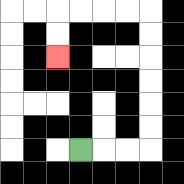{'start': '[3, 6]', 'end': '[2, 2]', 'path_directions': 'R,R,R,U,U,U,U,U,U,L,L,L,L,D,D', 'path_coordinates': '[[3, 6], [4, 6], [5, 6], [6, 6], [6, 5], [6, 4], [6, 3], [6, 2], [6, 1], [6, 0], [5, 0], [4, 0], [3, 0], [2, 0], [2, 1], [2, 2]]'}